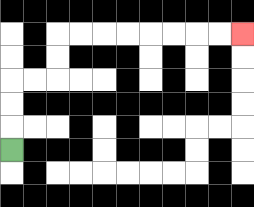{'start': '[0, 6]', 'end': '[10, 1]', 'path_directions': 'U,U,U,R,R,U,U,R,R,R,R,R,R,R,R', 'path_coordinates': '[[0, 6], [0, 5], [0, 4], [0, 3], [1, 3], [2, 3], [2, 2], [2, 1], [3, 1], [4, 1], [5, 1], [6, 1], [7, 1], [8, 1], [9, 1], [10, 1]]'}